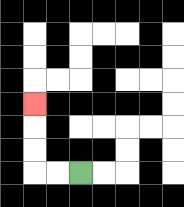{'start': '[3, 7]', 'end': '[1, 4]', 'path_directions': 'L,L,U,U,U', 'path_coordinates': '[[3, 7], [2, 7], [1, 7], [1, 6], [1, 5], [1, 4]]'}